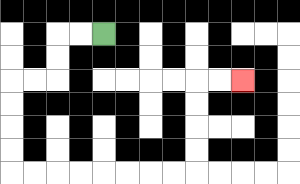{'start': '[4, 1]', 'end': '[10, 3]', 'path_directions': 'L,L,D,D,L,L,D,D,D,D,R,R,R,R,R,R,R,R,U,U,U,U,R,R', 'path_coordinates': '[[4, 1], [3, 1], [2, 1], [2, 2], [2, 3], [1, 3], [0, 3], [0, 4], [0, 5], [0, 6], [0, 7], [1, 7], [2, 7], [3, 7], [4, 7], [5, 7], [6, 7], [7, 7], [8, 7], [8, 6], [8, 5], [8, 4], [8, 3], [9, 3], [10, 3]]'}